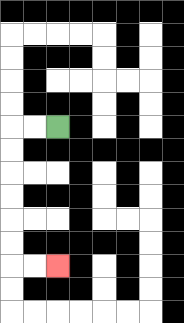{'start': '[2, 5]', 'end': '[2, 11]', 'path_directions': 'L,L,D,D,D,D,D,D,R,R', 'path_coordinates': '[[2, 5], [1, 5], [0, 5], [0, 6], [0, 7], [0, 8], [0, 9], [0, 10], [0, 11], [1, 11], [2, 11]]'}